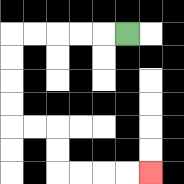{'start': '[5, 1]', 'end': '[6, 7]', 'path_directions': 'L,L,L,L,L,D,D,D,D,R,R,D,D,R,R,R,R', 'path_coordinates': '[[5, 1], [4, 1], [3, 1], [2, 1], [1, 1], [0, 1], [0, 2], [0, 3], [0, 4], [0, 5], [1, 5], [2, 5], [2, 6], [2, 7], [3, 7], [4, 7], [5, 7], [6, 7]]'}